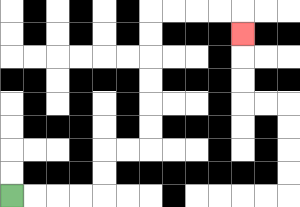{'start': '[0, 8]', 'end': '[10, 1]', 'path_directions': 'R,R,R,R,U,U,R,R,U,U,U,U,U,U,R,R,R,R,D', 'path_coordinates': '[[0, 8], [1, 8], [2, 8], [3, 8], [4, 8], [4, 7], [4, 6], [5, 6], [6, 6], [6, 5], [6, 4], [6, 3], [6, 2], [6, 1], [6, 0], [7, 0], [8, 0], [9, 0], [10, 0], [10, 1]]'}